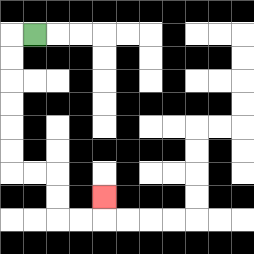{'start': '[1, 1]', 'end': '[4, 8]', 'path_directions': 'L,D,D,D,D,D,D,R,R,D,D,R,R,U', 'path_coordinates': '[[1, 1], [0, 1], [0, 2], [0, 3], [0, 4], [0, 5], [0, 6], [0, 7], [1, 7], [2, 7], [2, 8], [2, 9], [3, 9], [4, 9], [4, 8]]'}